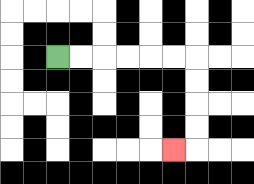{'start': '[2, 2]', 'end': '[7, 6]', 'path_directions': 'R,R,R,R,R,R,D,D,D,D,L', 'path_coordinates': '[[2, 2], [3, 2], [4, 2], [5, 2], [6, 2], [7, 2], [8, 2], [8, 3], [8, 4], [8, 5], [8, 6], [7, 6]]'}